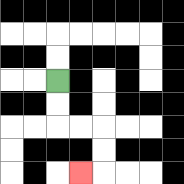{'start': '[2, 3]', 'end': '[3, 7]', 'path_directions': 'D,D,R,R,D,D,L', 'path_coordinates': '[[2, 3], [2, 4], [2, 5], [3, 5], [4, 5], [4, 6], [4, 7], [3, 7]]'}